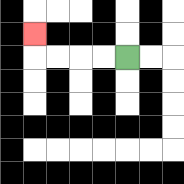{'start': '[5, 2]', 'end': '[1, 1]', 'path_directions': 'L,L,L,L,U', 'path_coordinates': '[[5, 2], [4, 2], [3, 2], [2, 2], [1, 2], [1, 1]]'}